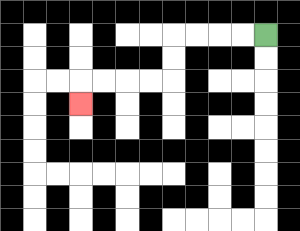{'start': '[11, 1]', 'end': '[3, 4]', 'path_directions': 'L,L,L,L,D,D,L,L,L,L,D', 'path_coordinates': '[[11, 1], [10, 1], [9, 1], [8, 1], [7, 1], [7, 2], [7, 3], [6, 3], [5, 3], [4, 3], [3, 3], [3, 4]]'}